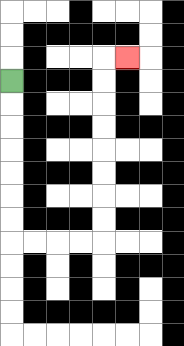{'start': '[0, 3]', 'end': '[5, 2]', 'path_directions': 'D,D,D,D,D,D,D,R,R,R,R,U,U,U,U,U,U,U,U,R', 'path_coordinates': '[[0, 3], [0, 4], [0, 5], [0, 6], [0, 7], [0, 8], [0, 9], [0, 10], [1, 10], [2, 10], [3, 10], [4, 10], [4, 9], [4, 8], [4, 7], [4, 6], [4, 5], [4, 4], [4, 3], [4, 2], [5, 2]]'}